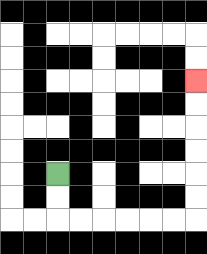{'start': '[2, 7]', 'end': '[8, 3]', 'path_directions': 'D,D,R,R,R,R,R,R,U,U,U,U,U,U', 'path_coordinates': '[[2, 7], [2, 8], [2, 9], [3, 9], [4, 9], [5, 9], [6, 9], [7, 9], [8, 9], [8, 8], [8, 7], [8, 6], [8, 5], [8, 4], [8, 3]]'}